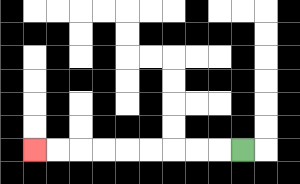{'start': '[10, 6]', 'end': '[1, 6]', 'path_directions': 'L,L,L,L,L,L,L,L,L', 'path_coordinates': '[[10, 6], [9, 6], [8, 6], [7, 6], [6, 6], [5, 6], [4, 6], [3, 6], [2, 6], [1, 6]]'}